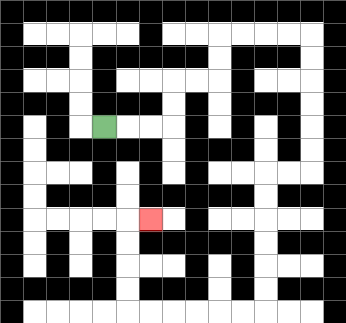{'start': '[4, 5]', 'end': '[6, 9]', 'path_directions': 'R,R,R,U,U,R,R,U,U,R,R,R,R,D,D,D,D,D,D,L,L,D,D,D,D,D,D,L,L,L,L,L,L,U,U,U,U,R', 'path_coordinates': '[[4, 5], [5, 5], [6, 5], [7, 5], [7, 4], [7, 3], [8, 3], [9, 3], [9, 2], [9, 1], [10, 1], [11, 1], [12, 1], [13, 1], [13, 2], [13, 3], [13, 4], [13, 5], [13, 6], [13, 7], [12, 7], [11, 7], [11, 8], [11, 9], [11, 10], [11, 11], [11, 12], [11, 13], [10, 13], [9, 13], [8, 13], [7, 13], [6, 13], [5, 13], [5, 12], [5, 11], [5, 10], [5, 9], [6, 9]]'}